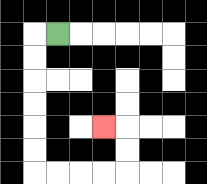{'start': '[2, 1]', 'end': '[4, 5]', 'path_directions': 'L,D,D,D,D,D,D,R,R,R,R,U,U,L', 'path_coordinates': '[[2, 1], [1, 1], [1, 2], [1, 3], [1, 4], [1, 5], [1, 6], [1, 7], [2, 7], [3, 7], [4, 7], [5, 7], [5, 6], [5, 5], [4, 5]]'}